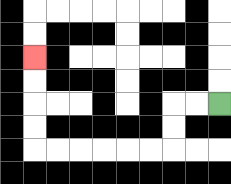{'start': '[9, 4]', 'end': '[1, 2]', 'path_directions': 'L,L,D,D,L,L,L,L,L,L,U,U,U,U', 'path_coordinates': '[[9, 4], [8, 4], [7, 4], [7, 5], [7, 6], [6, 6], [5, 6], [4, 6], [3, 6], [2, 6], [1, 6], [1, 5], [1, 4], [1, 3], [1, 2]]'}